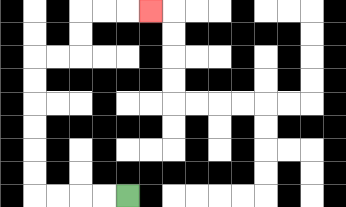{'start': '[5, 8]', 'end': '[6, 0]', 'path_directions': 'L,L,L,L,U,U,U,U,U,U,R,R,U,U,R,R,R', 'path_coordinates': '[[5, 8], [4, 8], [3, 8], [2, 8], [1, 8], [1, 7], [1, 6], [1, 5], [1, 4], [1, 3], [1, 2], [2, 2], [3, 2], [3, 1], [3, 0], [4, 0], [5, 0], [6, 0]]'}